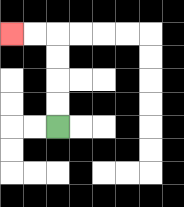{'start': '[2, 5]', 'end': '[0, 1]', 'path_directions': 'U,U,U,U,L,L', 'path_coordinates': '[[2, 5], [2, 4], [2, 3], [2, 2], [2, 1], [1, 1], [0, 1]]'}